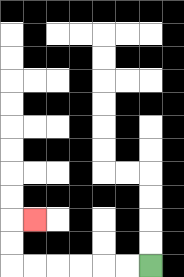{'start': '[6, 11]', 'end': '[1, 9]', 'path_directions': 'L,L,L,L,L,L,U,U,R', 'path_coordinates': '[[6, 11], [5, 11], [4, 11], [3, 11], [2, 11], [1, 11], [0, 11], [0, 10], [0, 9], [1, 9]]'}